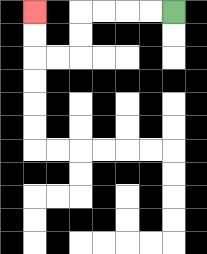{'start': '[7, 0]', 'end': '[1, 0]', 'path_directions': 'L,L,L,L,D,D,L,L,U,U', 'path_coordinates': '[[7, 0], [6, 0], [5, 0], [4, 0], [3, 0], [3, 1], [3, 2], [2, 2], [1, 2], [1, 1], [1, 0]]'}